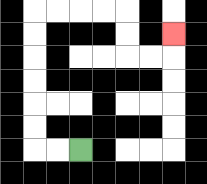{'start': '[3, 6]', 'end': '[7, 1]', 'path_directions': 'L,L,U,U,U,U,U,U,R,R,R,R,D,D,R,R,U', 'path_coordinates': '[[3, 6], [2, 6], [1, 6], [1, 5], [1, 4], [1, 3], [1, 2], [1, 1], [1, 0], [2, 0], [3, 0], [4, 0], [5, 0], [5, 1], [5, 2], [6, 2], [7, 2], [7, 1]]'}